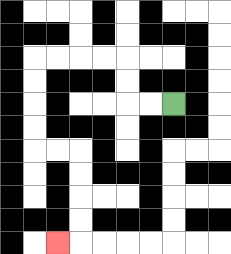{'start': '[7, 4]', 'end': '[2, 10]', 'path_directions': 'L,L,U,U,L,L,L,L,D,D,D,D,R,R,D,D,D,D,L', 'path_coordinates': '[[7, 4], [6, 4], [5, 4], [5, 3], [5, 2], [4, 2], [3, 2], [2, 2], [1, 2], [1, 3], [1, 4], [1, 5], [1, 6], [2, 6], [3, 6], [3, 7], [3, 8], [3, 9], [3, 10], [2, 10]]'}